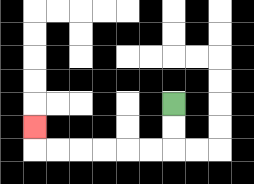{'start': '[7, 4]', 'end': '[1, 5]', 'path_directions': 'D,D,L,L,L,L,L,L,U', 'path_coordinates': '[[7, 4], [7, 5], [7, 6], [6, 6], [5, 6], [4, 6], [3, 6], [2, 6], [1, 6], [1, 5]]'}